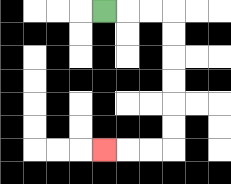{'start': '[4, 0]', 'end': '[4, 6]', 'path_directions': 'R,R,R,D,D,D,D,D,D,L,L,L', 'path_coordinates': '[[4, 0], [5, 0], [6, 0], [7, 0], [7, 1], [7, 2], [7, 3], [7, 4], [7, 5], [7, 6], [6, 6], [5, 6], [4, 6]]'}